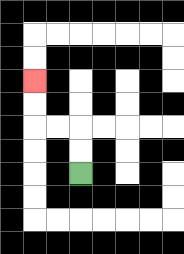{'start': '[3, 7]', 'end': '[1, 3]', 'path_directions': 'U,U,L,L,U,U', 'path_coordinates': '[[3, 7], [3, 6], [3, 5], [2, 5], [1, 5], [1, 4], [1, 3]]'}